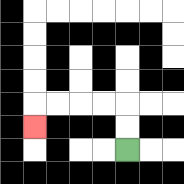{'start': '[5, 6]', 'end': '[1, 5]', 'path_directions': 'U,U,L,L,L,L,D', 'path_coordinates': '[[5, 6], [5, 5], [5, 4], [4, 4], [3, 4], [2, 4], [1, 4], [1, 5]]'}